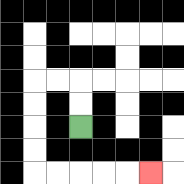{'start': '[3, 5]', 'end': '[6, 7]', 'path_directions': 'U,U,L,L,D,D,D,D,R,R,R,R,R', 'path_coordinates': '[[3, 5], [3, 4], [3, 3], [2, 3], [1, 3], [1, 4], [1, 5], [1, 6], [1, 7], [2, 7], [3, 7], [4, 7], [5, 7], [6, 7]]'}